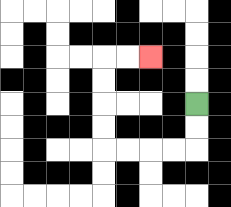{'start': '[8, 4]', 'end': '[6, 2]', 'path_directions': 'D,D,L,L,L,L,U,U,U,U,R,R', 'path_coordinates': '[[8, 4], [8, 5], [8, 6], [7, 6], [6, 6], [5, 6], [4, 6], [4, 5], [4, 4], [4, 3], [4, 2], [5, 2], [6, 2]]'}